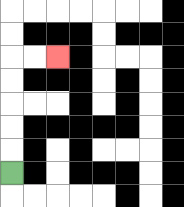{'start': '[0, 7]', 'end': '[2, 2]', 'path_directions': 'U,U,U,U,U,R,R', 'path_coordinates': '[[0, 7], [0, 6], [0, 5], [0, 4], [0, 3], [0, 2], [1, 2], [2, 2]]'}